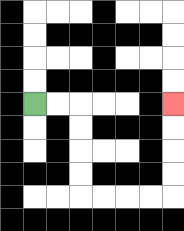{'start': '[1, 4]', 'end': '[7, 4]', 'path_directions': 'R,R,D,D,D,D,R,R,R,R,U,U,U,U', 'path_coordinates': '[[1, 4], [2, 4], [3, 4], [3, 5], [3, 6], [3, 7], [3, 8], [4, 8], [5, 8], [6, 8], [7, 8], [7, 7], [7, 6], [7, 5], [7, 4]]'}